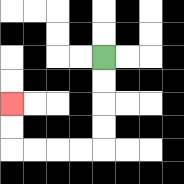{'start': '[4, 2]', 'end': '[0, 4]', 'path_directions': 'D,D,D,D,L,L,L,L,U,U', 'path_coordinates': '[[4, 2], [4, 3], [4, 4], [4, 5], [4, 6], [3, 6], [2, 6], [1, 6], [0, 6], [0, 5], [0, 4]]'}